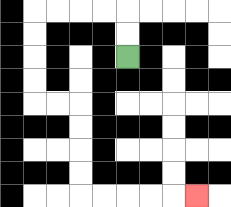{'start': '[5, 2]', 'end': '[8, 8]', 'path_directions': 'U,U,L,L,L,L,D,D,D,D,R,R,D,D,D,D,R,R,R,R,R', 'path_coordinates': '[[5, 2], [5, 1], [5, 0], [4, 0], [3, 0], [2, 0], [1, 0], [1, 1], [1, 2], [1, 3], [1, 4], [2, 4], [3, 4], [3, 5], [3, 6], [3, 7], [3, 8], [4, 8], [5, 8], [6, 8], [7, 8], [8, 8]]'}